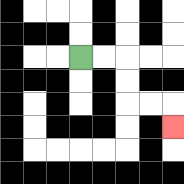{'start': '[3, 2]', 'end': '[7, 5]', 'path_directions': 'R,R,D,D,R,R,D', 'path_coordinates': '[[3, 2], [4, 2], [5, 2], [5, 3], [5, 4], [6, 4], [7, 4], [7, 5]]'}